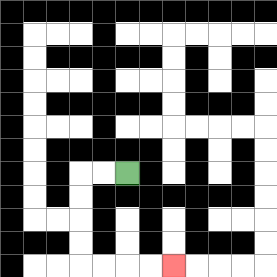{'start': '[5, 7]', 'end': '[7, 11]', 'path_directions': 'L,L,D,D,D,D,R,R,R,R', 'path_coordinates': '[[5, 7], [4, 7], [3, 7], [3, 8], [3, 9], [3, 10], [3, 11], [4, 11], [5, 11], [6, 11], [7, 11]]'}